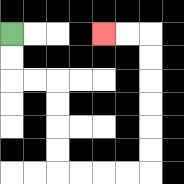{'start': '[0, 1]', 'end': '[4, 1]', 'path_directions': 'D,D,R,R,D,D,D,D,R,R,R,R,U,U,U,U,U,U,L,L', 'path_coordinates': '[[0, 1], [0, 2], [0, 3], [1, 3], [2, 3], [2, 4], [2, 5], [2, 6], [2, 7], [3, 7], [4, 7], [5, 7], [6, 7], [6, 6], [6, 5], [6, 4], [6, 3], [6, 2], [6, 1], [5, 1], [4, 1]]'}